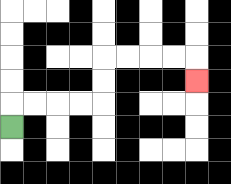{'start': '[0, 5]', 'end': '[8, 3]', 'path_directions': 'U,R,R,R,R,U,U,R,R,R,R,D', 'path_coordinates': '[[0, 5], [0, 4], [1, 4], [2, 4], [3, 4], [4, 4], [4, 3], [4, 2], [5, 2], [6, 2], [7, 2], [8, 2], [8, 3]]'}